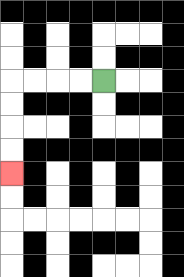{'start': '[4, 3]', 'end': '[0, 7]', 'path_directions': 'L,L,L,L,D,D,D,D', 'path_coordinates': '[[4, 3], [3, 3], [2, 3], [1, 3], [0, 3], [0, 4], [0, 5], [0, 6], [0, 7]]'}